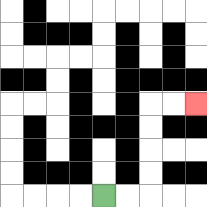{'start': '[4, 8]', 'end': '[8, 4]', 'path_directions': 'R,R,U,U,U,U,R,R', 'path_coordinates': '[[4, 8], [5, 8], [6, 8], [6, 7], [6, 6], [6, 5], [6, 4], [7, 4], [8, 4]]'}